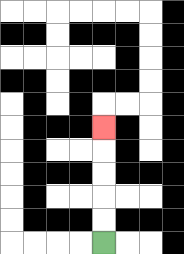{'start': '[4, 10]', 'end': '[4, 5]', 'path_directions': 'U,U,U,U,U', 'path_coordinates': '[[4, 10], [4, 9], [4, 8], [4, 7], [4, 6], [4, 5]]'}